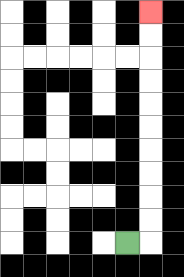{'start': '[5, 10]', 'end': '[6, 0]', 'path_directions': 'R,U,U,U,U,U,U,U,U,U,U', 'path_coordinates': '[[5, 10], [6, 10], [6, 9], [6, 8], [6, 7], [6, 6], [6, 5], [6, 4], [6, 3], [6, 2], [6, 1], [6, 0]]'}